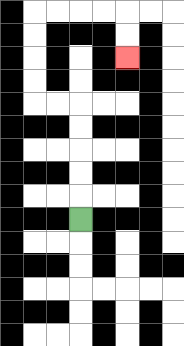{'start': '[3, 9]', 'end': '[5, 2]', 'path_directions': 'U,U,U,U,U,L,L,U,U,U,U,R,R,R,R,D,D', 'path_coordinates': '[[3, 9], [3, 8], [3, 7], [3, 6], [3, 5], [3, 4], [2, 4], [1, 4], [1, 3], [1, 2], [1, 1], [1, 0], [2, 0], [3, 0], [4, 0], [5, 0], [5, 1], [5, 2]]'}